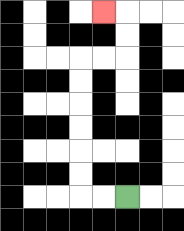{'start': '[5, 8]', 'end': '[4, 0]', 'path_directions': 'L,L,U,U,U,U,U,U,R,R,U,U,L', 'path_coordinates': '[[5, 8], [4, 8], [3, 8], [3, 7], [3, 6], [3, 5], [3, 4], [3, 3], [3, 2], [4, 2], [5, 2], [5, 1], [5, 0], [4, 0]]'}